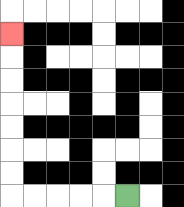{'start': '[5, 8]', 'end': '[0, 1]', 'path_directions': 'L,L,L,L,L,U,U,U,U,U,U,U', 'path_coordinates': '[[5, 8], [4, 8], [3, 8], [2, 8], [1, 8], [0, 8], [0, 7], [0, 6], [0, 5], [0, 4], [0, 3], [0, 2], [0, 1]]'}